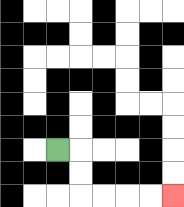{'start': '[2, 6]', 'end': '[7, 8]', 'path_directions': 'R,D,D,R,R,R,R', 'path_coordinates': '[[2, 6], [3, 6], [3, 7], [3, 8], [4, 8], [5, 8], [6, 8], [7, 8]]'}